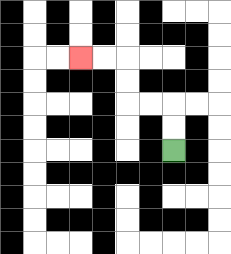{'start': '[7, 6]', 'end': '[3, 2]', 'path_directions': 'U,U,L,L,U,U,L,L', 'path_coordinates': '[[7, 6], [7, 5], [7, 4], [6, 4], [5, 4], [5, 3], [5, 2], [4, 2], [3, 2]]'}